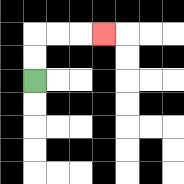{'start': '[1, 3]', 'end': '[4, 1]', 'path_directions': 'U,U,R,R,R', 'path_coordinates': '[[1, 3], [1, 2], [1, 1], [2, 1], [3, 1], [4, 1]]'}